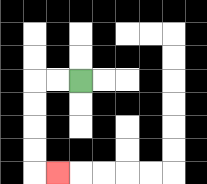{'start': '[3, 3]', 'end': '[2, 7]', 'path_directions': 'L,L,D,D,D,D,R', 'path_coordinates': '[[3, 3], [2, 3], [1, 3], [1, 4], [1, 5], [1, 6], [1, 7], [2, 7]]'}